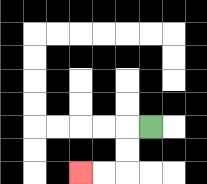{'start': '[6, 5]', 'end': '[3, 7]', 'path_directions': 'L,D,D,L,L', 'path_coordinates': '[[6, 5], [5, 5], [5, 6], [5, 7], [4, 7], [3, 7]]'}